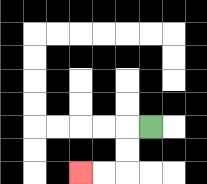{'start': '[6, 5]', 'end': '[3, 7]', 'path_directions': 'L,D,D,L,L', 'path_coordinates': '[[6, 5], [5, 5], [5, 6], [5, 7], [4, 7], [3, 7]]'}